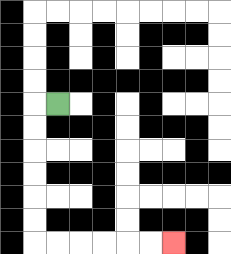{'start': '[2, 4]', 'end': '[7, 10]', 'path_directions': 'L,D,D,D,D,D,D,R,R,R,R,R,R', 'path_coordinates': '[[2, 4], [1, 4], [1, 5], [1, 6], [1, 7], [1, 8], [1, 9], [1, 10], [2, 10], [3, 10], [4, 10], [5, 10], [6, 10], [7, 10]]'}